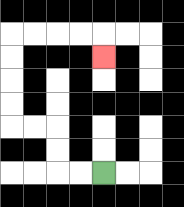{'start': '[4, 7]', 'end': '[4, 2]', 'path_directions': 'L,L,U,U,L,L,U,U,U,U,R,R,R,R,D', 'path_coordinates': '[[4, 7], [3, 7], [2, 7], [2, 6], [2, 5], [1, 5], [0, 5], [0, 4], [0, 3], [0, 2], [0, 1], [1, 1], [2, 1], [3, 1], [4, 1], [4, 2]]'}